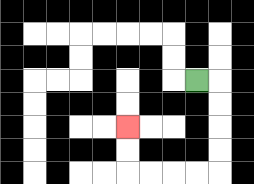{'start': '[8, 3]', 'end': '[5, 5]', 'path_directions': 'R,D,D,D,D,L,L,L,L,U,U', 'path_coordinates': '[[8, 3], [9, 3], [9, 4], [9, 5], [9, 6], [9, 7], [8, 7], [7, 7], [6, 7], [5, 7], [5, 6], [5, 5]]'}